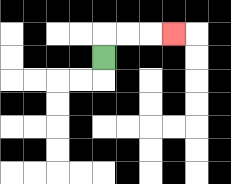{'start': '[4, 2]', 'end': '[7, 1]', 'path_directions': 'U,R,R,R', 'path_coordinates': '[[4, 2], [4, 1], [5, 1], [6, 1], [7, 1]]'}